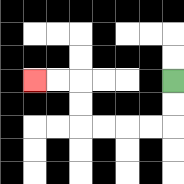{'start': '[7, 3]', 'end': '[1, 3]', 'path_directions': 'D,D,L,L,L,L,U,U,L,L', 'path_coordinates': '[[7, 3], [7, 4], [7, 5], [6, 5], [5, 5], [4, 5], [3, 5], [3, 4], [3, 3], [2, 3], [1, 3]]'}